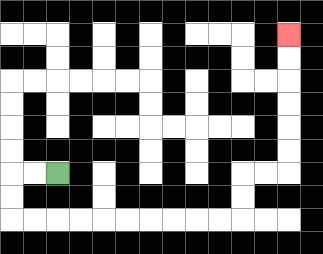{'start': '[2, 7]', 'end': '[12, 1]', 'path_directions': 'L,L,D,D,R,R,R,R,R,R,R,R,R,R,U,U,R,R,U,U,U,U,U,U', 'path_coordinates': '[[2, 7], [1, 7], [0, 7], [0, 8], [0, 9], [1, 9], [2, 9], [3, 9], [4, 9], [5, 9], [6, 9], [7, 9], [8, 9], [9, 9], [10, 9], [10, 8], [10, 7], [11, 7], [12, 7], [12, 6], [12, 5], [12, 4], [12, 3], [12, 2], [12, 1]]'}